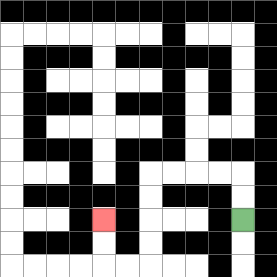{'start': '[10, 9]', 'end': '[4, 9]', 'path_directions': 'U,U,L,L,L,L,D,D,D,D,L,L,U,U', 'path_coordinates': '[[10, 9], [10, 8], [10, 7], [9, 7], [8, 7], [7, 7], [6, 7], [6, 8], [6, 9], [6, 10], [6, 11], [5, 11], [4, 11], [4, 10], [4, 9]]'}